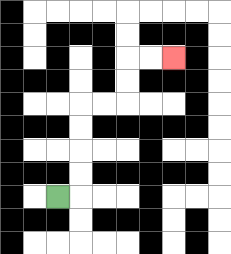{'start': '[2, 8]', 'end': '[7, 2]', 'path_directions': 'R,U,U,U,U,R,R,U,U,R,R', 'path_coordinates': '[[2, 8], [3, 8], [3, 7], [3, 6], [3, 5], [3, 4], [4, 4], [5, 4], [5, 3], [5, 2], [6, 2], [7, 2]]'}